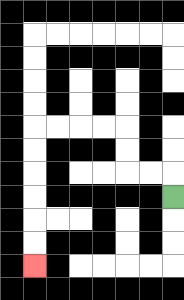{'start': '[7, 8]', 'end': '[1, 11]', 'path_directions': 'U,L,L,U,U,L,L,L,L,D,D,D,D,D,D', 'path_coordinates': '[[7, 8], [7, 7], [6, 7], [5, 7], [5, 6], [5, 5], [4, 5], [3, 5], [2, 5], [1, 5], [1, 6], [1, 7], [1, 8], [1, 9], [1, 10], [1, 11]]'}